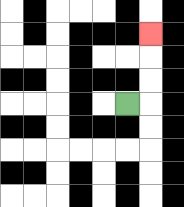{'start': '[5, 4]', 'end': '[6, 1]', 'path_directions': 'R,U,U,U', 'path_coordinates': '[[5, 4], [6, 4], [6, 3], [6, 2], [6, 1]]'}